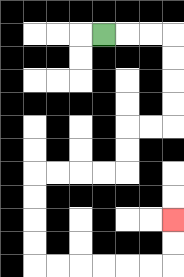{'start': '[4, 1]', 'end': '[7, 9]', 'path_directions': 'R,R,R,D,D,D,D,L,L,D,D,L,L,L,L,D,D,D,D,R,R,R,R,R,R,U,U', 'path_coordinates': '[[4, 1], [5, 1], [6, 1], [7, 1], [7, 2], [7, 3], [7, 4], [7, 5], [6, 5], [5, 5], [5, 6], [5, 7], [4, 7], [3, 7], [2, 7], [1, 7], [1, 8], [1, 9], [1, 10], [1, 11], [2, 11], [3, 11], [4, 11], [5, 11], [6, 11], [7, 11], [7, 10], [7, 9]]'}